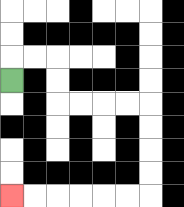{'start': '[0, 3]', 'end': '[0, 8]', 'path_directions': 'U,R,R,D,D,R,R,R,R,D,D,D,D,L,L,L,L,L,L', 'path_coordinates': '[[0, 3], [0, 2], [1, 2], [2, 2], [2, 3], [2, 4], [3, 4], [4, 4], [5, 4], [6, 4], [6, 5], [6, 6], [6, 7], [6, 8], [5, 8], [4, 8], [3, 8], [2, 8], [1, 8], [0, 8]]'}